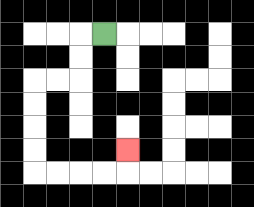{'start': '[4, 1]', 'end': '[5, 6]', 'path_directions': 'L,D,D,L,L,D,D,D,D,R,R,R,R,U', 'path_coordinates': '[[4, 1], [3, 1], [3, 2], [3, 3], [2, 3], [1, 3], [1, 4], [1, 5], [1, 6], [1, 7], [2, 7], [3, 7], [4, 7], [5, 7], [5, 6]]'}